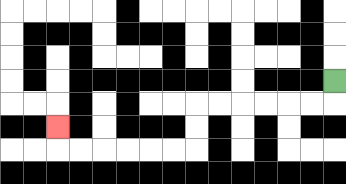{'start': '[14, 3]', 'end': '[2, 5]', 'path_directions': 'D,L,L,L,L,L,L,D,D,L,L,L,L,L,L,U', 'path_coordinates': '[[14, 3], [14, 4], [13, 4], [12, 4], [11, 4], [10, 4], [9, 4], [8, 4], [8, 5], [8, 6], [7, 6], [6, 6], [5, 6], [4, 6], [3, 6], [2, 6], [2, 5]]'}